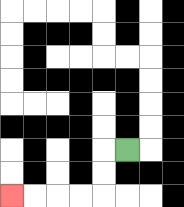{'start': '[5, 6]', 'end': '[0, 8]', 'path_directions': 'L,D,D,L,L,L,L', 'path_coordinates': '[[5, 6], [4, 6], [4, 7], [4, 8], [3, 8], [2, 8], [1, 8], [0, 8]]'}